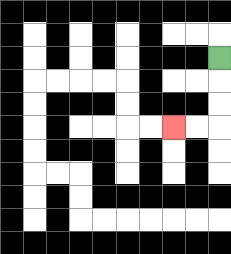{'start': '[9, 2]', 'end': '[7, 5]', 'path_directions': 'D,D,D,L,L', 'path_coordinates': '[[9, 2], [9, 3], [9, 4], [9, 5], [8, 5], [7, 5]]'}